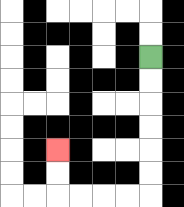{'start': '[6, 2]', 'end': '[2, 6]', 'path_directions': 'D,D,D,D,D,D,L,L,L,L,U,U', 'path_coordinates': '[[6, 2], [6, 3], [6, 4], [6, 5], [6, 6], [6, 7], [6, 8], [5, 8], [4, 8], [3, 8], [2, 8], [2, 7], [2, 6]]'}